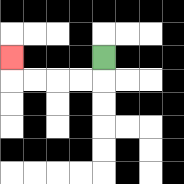{'start': '[4, 2]', 'end': '[0, 2]', 'path_directions': 'D,L,L,L,L,U', 'path_coordinates': '[[4, 2], [4, 3], [3, 3], [2, 3], [1, 3], [0, 3], [0, 2]]'}